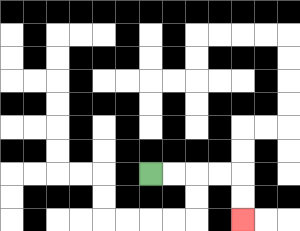{'start': '[6, 7]', 'end': '[10, 9]', 'path_directions': 'R,R,R,R,D,D', 'path_coordinates': '[[6, 7], [7, 7], [8, 7], [9, 7], [10, 7], [10, 8], [10, 9]]'}